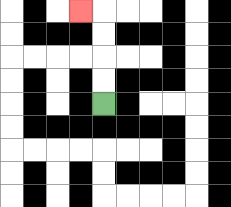{'start': '[4, 4]', 'end': '[3, 0]', 'path_directions': 'U,U,U,U,L', 'path_coordinates': '[[4, 4], [4, 3], [4, 2], [4, 1], [4, 0], [3, 0]]'}